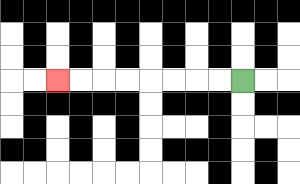{'start': '[10, 3]', 'end': '[2, 3]', 'path_directions': 'L,L,L,L,L,L,L,L', 'path_coordinates': '[[10, 3], [9, 3], [8, 3], [7, 3], [6, 3], [5, 3], [4, 3], [3, 3], [2, 3]]'}